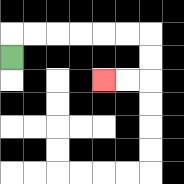{'start': '[0, 2]', 'end': '[4, 3]', 'path_directions': 'U,R,R,R,R,R,R,D,D,L,L', 'path_coordinates': '[[0, 2], [0, 1], [1, 1], [2, 1], [3, 1], [4, 1], [5, 1], [6, 1], [6, 2], [6, 3], [5, 3], [4, 3]]'}